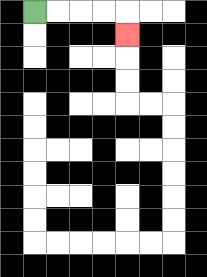{'start': '[1, 0]', 'end': '[5, 1]', 'path_directions': 'R,R,R,R,D', 'path_coordinates': '[[1, 0], [2, 0], [3, 0], [4, 0], [5, 0], [5, 1]]'}